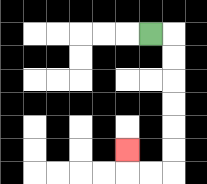{'start': '[6, 1]', 'end': '[5, 6]', 'path_directions': 'R,D,D,D,D,D,D,L,L,U', 'path_coordinates': '[[6, 1], [7, 1], [7, 2], [7, 3], [7, 4], [7, 5], [7, 6], [7, 7], [6, 7], [5, 7], [5, 6]]'}